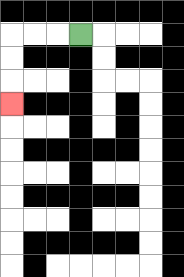{'start': '[3, 1]', 'end': '[0, 4]', 'path_directions': 'L,L,L,D,D,D', 'path_coordinates': '[[3, 1], [2, 1], [1, 1], [0, 1], [0, 2], [0, 3], [0, 4]]'}